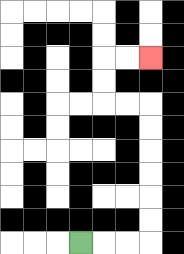{'start': '[3, 10]', 'end': '[6, 2]', 'path_directions': 'R,R,R,U,U,U,U,U,U,L,L,U,U,R,R', 'path_coordinates': '[[3, 10], [4, 10], [5, 10], [6, 10], [6, 9], [6, 8], [6, 7], [6, 6], [6, 5], [6, 4], [5, 4], [4, 4], [4, 3], [4, 2], [5, 2], [6, 2]]'}